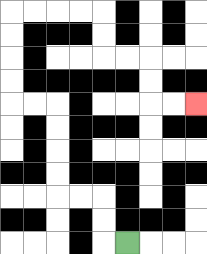{'start': '[5, 10]', 'end': '[8, 4]', 'path_directions': 'L,U,U,L,L,U,U,U,U,L,L,U,U,U,U,R,R,R,R,D,D,R,R,D,D,R,R', 'path_coordinates': '[[5, 10], [4, 10], [4, 9], [4, 8], [3, 8], [2, 8], [2, 7], [2, 6], [2, 5], [2, 4], [1, 4], [0, 4], [0, 3], [0, 2], [0, 1], [0, 0], [1, 0], [2, 0], [3, 0], [4, 0], [4, 1], [4, 2], [5, 2], [6, 2], [6, 3], [6, 4], [7, 4], [8, 4]]'}